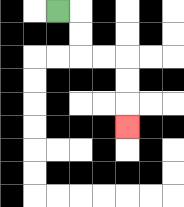{'start': '[2, 0]', 'end': '[5, 5]', 'path_directions': 'R,D,D,R,R,D,D,D', 'path_coordinates': '[[2, 0], [3, 0], [3, 1], [3, 2], [4, 2], [5, 2], [5, 3], [5, 4], [5, 5]]'}